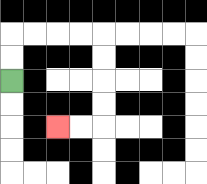{'start': '[0, 3]', 'end': '[2, 5]', 'path_directions': 'U,U,R,R,R,R,D,D,D,D,L,L', 'path_coordinates': '[[0, 3], [0, 2], [0, 1], [1, 1], [2, 1], [3, 1], [4, 1], [4, 2], [4, 3], [4, 4], [4, 5], [3, 5], [2, 5]]'}